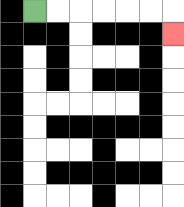{'start': '[1, 0]', 'end': '[7, 1]', 'path_directions': 'R,R,R,R,R,R,D', 'path_coordinates': '[[1, 0], [2, 0], [3, 0], [4, 0], [5, 0], [6, 0], [7, 0], [7, 1]]'}